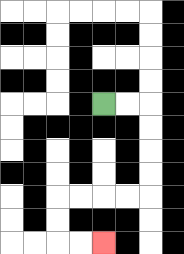{'start': '[4, 4]', 'end': '[4, 10]', 'path_directions': 'R,R,D,D,D,D,L,L,L,L,D,D,R,R', 'path_coordinates': '[[4, 4], [5, 4], [6, 4], [6, 5], [6, 6], [6, 7], [6, 8], [5, 8], [4, 8], [3, 8], [2, 8], [2, 9], [2, 10], [3, 10], [4, 10]]'}